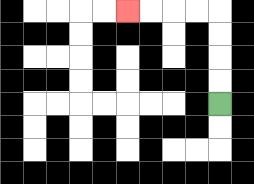{'start': '[9, 4]', 'end': '[5, 0]', 'path_directions': 'U,U,U,U,L,L,L,L', 'path_coordinates': '[[9, 4], [9, 3], [9, 2], [9, 1], [9, 0], [8, 0], [7, 0], [6, 0], [5, 0]]'}